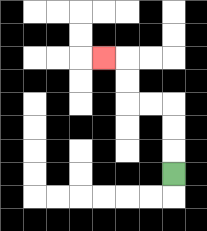{'start': '[7, 7]', 'end': '[4, 2]', 'path_directions': 'U,U,U,L,L,U,U,L', 'path_coordinates': '[[7, 7], [7, 6], [7, 5], [7, 4], [6, 4], [5, 4], [5, 3], [5, 2], [4, 2]]'}